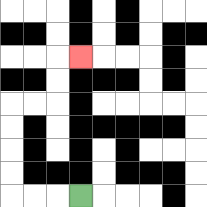{'start': '[3, 8]', 'end': '[3, 2]', 'path_directions': 'L,L,L,U,U,U,U,R,R,U,U,R', 'path_coordinates': '[[3, 8], [2, 8], [1, 8], [0, 8], [0, 7], [0, 6], [0, 5], [0, 4], [1, 4], [2, 4], [2, 3], [2, 2], [3, 2]]'}